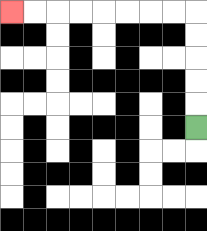{'start': '[8, 5]', 'end': '[0, 0]', 'path_directions': 'U,U,U,U,U,L,L,L,L,L,L,L,L', 'path_coordinates': '[[8, 5], [8, 4], [8, 3], [8, 2], [8, 1], [8, 0], [7, 0], [6, 0], [5, 0], [4, 0], [3, 0], [2, 0], [1, 0], [0, 0]]'}